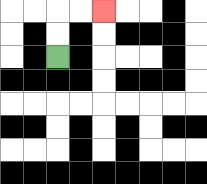{'start': '[2, 2]', 'end': '[4, 0]', 'path_directions': 'U,U,R,R', 'path_coordinates': '[[2, 2], [2, 1], [2, 0], [3, 0], [4, 0]]'}